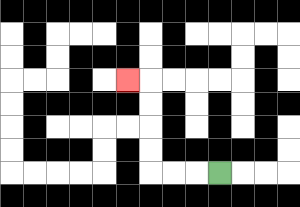{'start': '[9, 7]', 'end': '[5, 3]', 'path_directions': 'L,L,L,U,U,U,U,L', 'path_coordinates': '[[9, 7], [8, 7], [7, 7], [6, 7], [6, 6], [6, 5], [6, 4], [6, 3], [5, 3]]'}